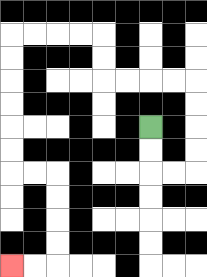{'start': '[6, 5]', 'end': '[0, 11]', 'path_directions': 'D,D,R,R,U,U,U,U,L,L,L,L,U,U,L,L,L,L,D,D,D,D,D,D,R,R,D,D,D,D,L,L', 'path_coordinates': '[[6, 5], [6, 6], [6, 7], [7, 7], [8, 7], [8, 6], [8, 5], [8, 4], [8, 3], [7, 3], [6, 3], [5, 3], [4, 3], [4, 2], [4, 1], [3, 1], [2, 1], [1, 1], [0, 1], [0, 2], [0, 3], [0, 4], [0, 5], [0, 6], [0, 7], [1, 7], [2, 7], [2, 8], [2, 9], [2, 10], [2, 11], [1, 11], [0, 11]]'}